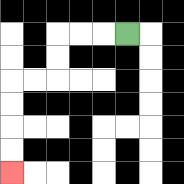{'start': '[5, 1]', 'end': '[0, 7]', 'path_directions': 'L,L,L,D,D,L,L,D,D,D,D', 'path_coordinates': '[[5, 1], [4, 1], [3, 1], [2, 1], [2, 2], [2, 3], [1, 3], [0, 3], [0, 4], [0, 5], [0, 6], [0, 7]]'}